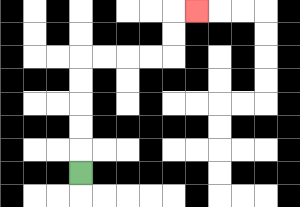{'start': '[3, 7]', 'end': '[8, 0]', 'path_directions': 'U,U,U,U,U,R,R,R,R,U,U,R', 'path_coordinates': '[[3, 7], [3, 6], [3, 5], [3, 4], [3, 3], [3, 2], [4, 2], [5, 2], [6, 2], [7, 2], [7, 1], [7, 0], [8, 0]]'}